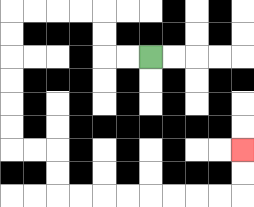{'start': '[6, 2]', 'end': '[10, 6]', 'path_directions': 'L,L,U,U,L,L,L,L,D,D,D,D,D,D,R,R,D,D,R,R,R,R,R,R,R,R,U,U', 'path_coordinates': '[[6, 2], [5, 2], [4, 2], [4, 1], [4, 0], [3, 0], [2, 0], [1, 0], [0, 0], [0, 1], [0, 2], [0, 3], [0, 4], [0, 5], [0, 6], [1, 6], [2, 6], [2, 7], [2, 8], [3, 8], [4, 8], [5, 8], [6, 8], [7, 8], [8, 8], [9, 8], [10, 8], [10, 7], [10, 6]]'}